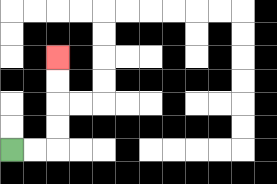{'start': '[0, 6]', 'end': '[2, 2]', 'path_directions': 'R,R,U,U,U,U', 'path_coordinates': '[[0, 6], [1, 6], [2, 6], [2, 5], [2, 4], [2, 3], [2, 2]]'}